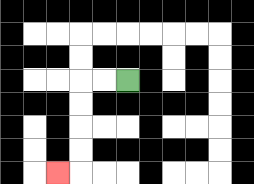{'start': '[5, 3]', 'end': '[2, 7]', 'path_directions': 'L,L,D,D,D,D,L', 'path_coordinates': '[[5, 3], [4, 3], [3, 3], [3, 4], [3, 5], [3, 6], [3, 7], [2, 7]]'}